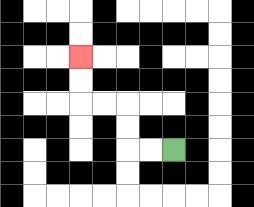{'start': '[7, 6]', 'end': '[3, 2]', 'path_directions': 'L,L,U,U,L,L,U,U', 'path_coordinates': '[[7, 6], [6, 6], [5, 6], [5, 5], [5, 4], [4, 4], [3, 4], [3, 3], [3, 2]]'}